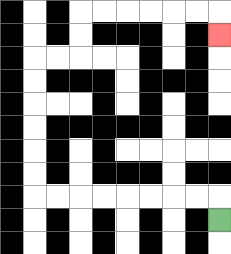{'start': '[9, 9]', 'end': '[9, 1]', 'path_directions': 'U,L,L,L,L,L,L,L,L,U,U,U,U,U,U,R,R,U,U,R,R,R,R,R,R,D', 'path_coordinates': '[[9, 9], [9, 8], [8, 8], [7, 8], [6, 8], [5, 8], [4, 8], [3, 8], [2, 8], [1, 8], [1, 7], [1, 6], [1, 5], [1, 4], [1, 3], [1, 2], [2, 2], [3, 2], [3, 1], [3, 0], [4, 0], [5, 0], [6, 0], [7, 0], [8, 0], [9, 0], [9, 1]]'}